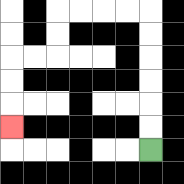{'start': '[6, 6]', 'end': '[0, 5]', 'path_directions': 'U,U,U,U,U,U,L,L,L,L,D,D,L,L,D,D,D', 'path_coordinates': '[[6, 6], [6, 5], [6, 4], [6, 3], [6, 2], [6, 1], [6, 0], [5, 0], [4, 0], [3, 0], [2, 0], [2, 1], [2, 2], [1, 2], [0, 2], [0, 3], [0, 4], [0, 5]]'}